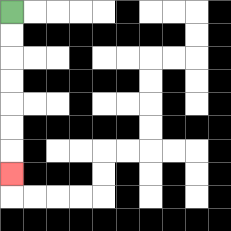{'start': '[0, 0]', 'end': '[0, 7]', 'path_directions': 'D,D,D,D,D,D,D', 'path_coordinates': '[[0, 0], [0, 1], [0, 2], [0, 3], [0, 4], [0, 5], [0, 6], [0, 7]]'}